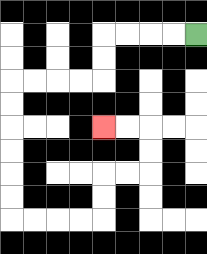{'start': '[8, 1]', 'end': '[4, 5]', 'path_directions': 'L,L,L,L,D,D,L,L,L,L,D,D,D,D,D,D,R,R,R,R,U,U,R,R,U,U,L,L', 'path_coordinates': '[[8, 1], [7, 1], [6, 1], [5, 1], [4, 1], [4, 2], [4, 3], [3, 3], [2, 3], [1, 3], [0, 3], [0, 4], [0, 5], [0, 6], [0, 7], [0, 8], [0, 9], [1, 9], [2, 9], [3, 9], [4, 9], [4, 8], [4, 7], [5, 7], [6, 7], [6, 6], [6, 5], [5, 5], [4, 5]]'}